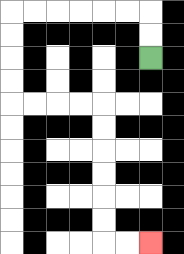{'start': '[6, 2]', 'end': '[6, 10]', 'path_directions': 'U,U,L,L,L,L,L,L,D,D,D,D,R,R,R,R,D,D,D,D,D,D,R,R', 'path_coordinates': '[[6, 2], [6, 1], [6, 0], [5, 0], [4, 0], [3, 0], [2, 0], [1, 0], [0, 0], [0, 1], [0, 2], [0, 3], [0, 4], [1, 4], [2, 4], [3, 4], [4, 4], [4, 5], [4, 6], [4, 7], [4, 8], [4, 9], [4, 10], [5, 10], [6, 10]]'}